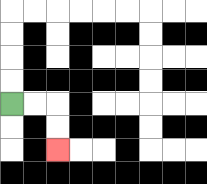{'start': '[0, 4]', 'end': '[2, 6]', 'path_directions': 'R,R,D,D', 'path_coordinates': '[[0, 4], [1, 4], [2, 4], [2, 5], [2, 6]]'}